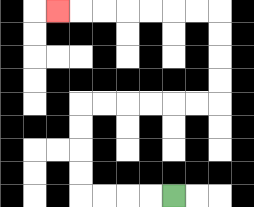{'start': '[7, 8]', 'end': '[2, 0]', 'path_directions': 'L,L,L,L,U,U,U,U,R,R,R,R,R,R,U,U,U,U,L,L,L,L,L,L,L', 'path_coordinates': '[[7, 8], [6, 8], [5, 8], [4, 8], [3, 8], [3, 7], [3, 6], [3, 5], [3, 4], [4, 4], [5, 4], [6, 4], [7, 4], [8, 4], [9, 4], [9, 3], [9, 2], [9, 1], [9, 0], [8, 0], [7, 0], [6, 0], [5, 0], [4, 0], [3, 0], [2, 0]]'}